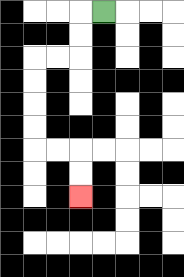{'start': '[4, 0]', 'end': '[3, 8]', 'path_directions': 'L,D,D,L,L,D,D,D,D,R,R,D,D', 'path_coordinates': '[[4, 0], [3, 0], [3, 1], [3, 2], [2, 2], [1, 2], [1, 3], [1, 4], [1, 5], [1, 6], [2, 6], [3, 6], [3, 7], [3, 8]]'}